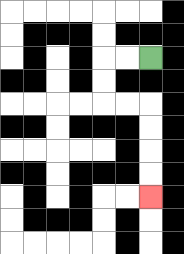{'start': '[6, 2]', 'end': '[6, 8]', 'path_directions': 'L,L,D,D,R,R,D,D,D,D', 'path_coordinates': '[[6, 2], [5, 2], [4, 2], [4, 3], [4, 4], [5, 4], [6, 4], [6, 5], [6, 6], [6, 7], [6, 8]]'}